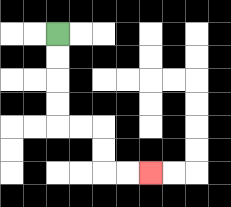{'start': '[2, 1]', 'end': '[6, 7]', 'path_directions': 'D,D,D,D,R,R,D,D,R,R', 'path_coordinates': '[[2, 1], [2, 2], [2, 3], [2, 4], [2, 5], [3, 5], [4, 5], [4, 6], [4, 7], [5, 7], [6, 7]]'}